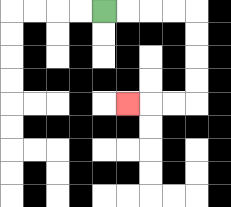{'start': '[4, 0]', 'end': '[5, 4]', 'path_directions': 'R,R,R,R,D,D,D,D,L,L,L', 'path_coordinates': '[[4, 0], [5, 0], [6, 0], [7, 0], [8, 0], [8, 1], [8, 2], [8, 3], [8, 4], [7, 4], [6, 4], [5, 4]]'}